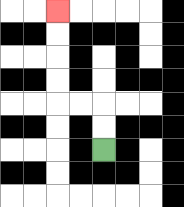{'start': '[4, 6]', 'end': '[2, 0]', 'path_directions': 'U,U,L,L,U,U,U,U', 'path_coordinates': '[[4, 6], [4, 5], [4, 4], [3, 4], [2, 4], [2, 3], [2, 2], [2, 1], [2, 0]]'}